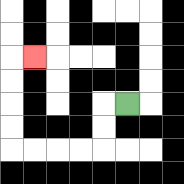{'start': '[5, 4]', 'end': '[1, 2]', 'path_directions': 'L,D,D,L,L,L,L,U,U,U,U,R', 'path_coordinates': '[[5, 4], [4, 4], [4, 5], [4, 6], [3, 6], [2, 6], [1, 6], [0, 6], [0, 5], [0, 4], [0, 3], [0, 2], [1, 2]]'}